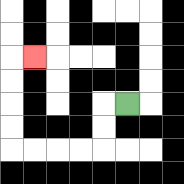{'start': '[5, 4]', 'end': '[1, 2]', 'path_directions': 'L,D,D,L,L,L,L,U,U,U,U,R', 'path_coordinates': '[[5, 4], [4, 4], [4, 5], [4, 6], [3, 6], [2, 6], [1, 6], [0, 6], [0, 5], [0, 4], [0, 3], [0, 2], [1, 2]]'}